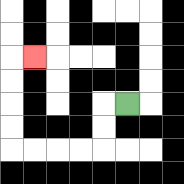{'start': '[5, 4]', 'end': '[1, 2]', 'path_directions': 'L,D,D,L,L,L,L,U,U,U,U,R', 'path_coordinates': '[[5, 4], [4, 4], [4, 5], [4, 6], [3, 6], [2, 6], [1, 6], [0, 6], [0, 5], [0, 4], [0, 3], [0, 2], [1, 2]]'}